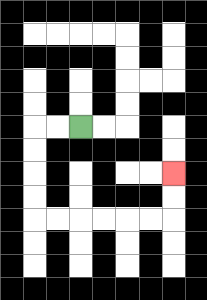{'start': '[3, 5]', 'end': '[7, 7]', 'path_directions': 'L,L,D,D,D,D,R,R,R,R,R,R,U,U', 'path_coordinates': '[[3, 5], [2, 5], [1, 5], [1, 6], [1, 7], [1, 8], [1, 9], [2, 9], [3, 9], [4, 9], [5, 9], [6, 9], [7, 9], [7, 8], [7, 7]]'}